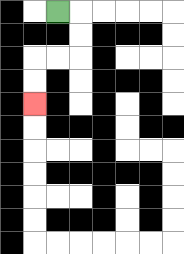{'start': '[2, 0]', 'end': '[1, 4]', 'path_directions': 'R,D,D,L,L,D,D', 'path_coordinates': '[[2, 0], [3, 0], [3, 1], [3, 2], [2, 2], [1, 2], [1, 3], [1, 4]]'}